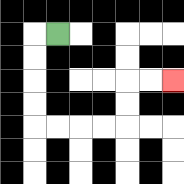{'start': '[2, 1]', 'end': '[7, 3]', 'path_directions': 'L,D,D,D,D,R,R,R,R,U,U,R,R', 'path_coordinates': '[[2, 1], [1, 1], [1, 2], [1, 3], [1, 4], [1, 5], [2, 5], [3, 5], [4, 5], [5, 5], [5, 4], [5, 3], [6, 3], [7, 3]]'}